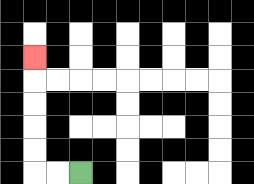{'start': '[3, 7]', 'end': '[1, 2]', 'path_directions': 'L,L,U,U,U,U,U', 'path_coordinates': '[[3, 7], [2, 7], [1, 7], [1, 6], [1, 5], [1, 4], [1, 3], [1, 2]]'}